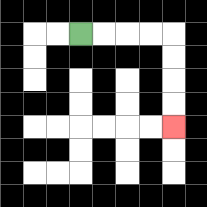{'start': '[3, 1]', 'end': '[7, 5]', 'path_directions': 'R,R,R,R,D,D,D,D', 'path_coordinates': '[[3, 1], [4, 1], [5, 1], [6, 1], [7, 1], [7, 2], [7, 3], [7, 4], [7, 5]]'}